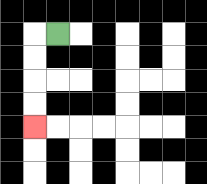{'start': '[2, 1]', 'end': '[1, 5]', 'path_directions': 'L,D,D,D,D', 'path_coordinates': '[[2, 1], [1, 1], [1, 2], [1, 3], [1, 4], [1, 5]]'}